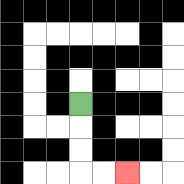{'start': '[3, 4]', 'end': '[5, 7]', 'path_directions': 'D,D,D,R,R', 'path_coordinates': '[[3, 4], [3, 5], [3, 6], [3, 7], [4, 7], [5, 7]]'}